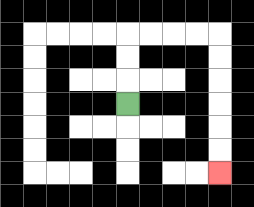{'start': '[5, 4]', 'end': '[9, 7]', 'path_directions': 'U,U,U,R,R,R,R,D,D,D,D,D,D', 'path_coordinates': '[[5, 4], [5, 3], [5, 2], [5, 1], [6, 1], [7, 1], [8, 1], [9, 1], [9, 2], [9, 3], [9, 4], [9, 5], [9, 6], [9, 7]]'}